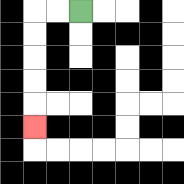{'start': '[3, 0]', 'end': '[1, 5]', 'path_directions': 'L,L,D,D,D,D,D', 'path_coordinates': '[[3, 0], [2, 0], [1, 0], [1, 1], [1, 2], [1, 3], [1, 4], [1, 5]]'}